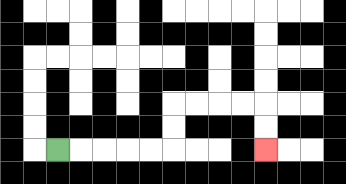{'start': '[2, 6]', 'end': '[11, 6]', 'path_directions': 'R,R,R,R,R,U,U,R,R,R,R,D,D', 'path_coordinates': '[[2, 6], [3, 6], [4, 6], [5, 6], [6, 6], [7, 6], [7, 5], [7, 4], [8, 4], [9, 4], [10, 4], [11, 4], [11, 5], [11, 6]]'}